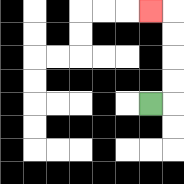{'start': '[6, 4]', 'end': '[6, 0]', 'path_directions': 'R,U,U,U,U,L', 'path_coordinates': '[[6, 4], [7, 4], [7, 3], [7, 2], [7, 1], [7, 0], [6, 0]]'}